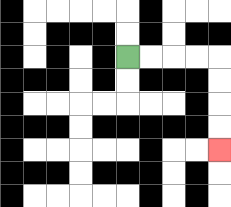{'start': '[5, 2]', 'end': '[9, 6]', 'path_directions': 'R,R,R,R,D,D,D,D', 'path_coordinates': '[[5, 2], [6, 2], [7, 2], [8, 2], [9, 2], [9, 3], [9, 4], [9, 5], [9, 6]]'}